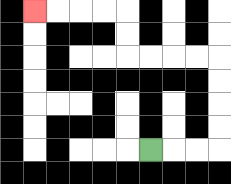{'start': '[6, 6]', 'end': '[1, 0]', 'path_directions': 'R,R,R,U,U,U,U,L,L,L,L,U,U,L,L,L,L', 'path_coordinates': '[[6, 6], [7, 6], [8, 6], [9, 6], [9, 5], [9, 4], [9, 3], [9, 2], [8, 2], [7, 2], [6, 2], [5, 2], [5, 1], [5, 0], [4, 0], [3, 0], [2, 0], [1, 0]]'}